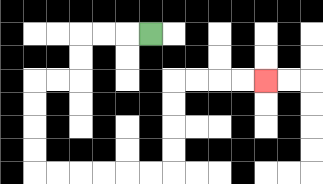{'start': '[6, 1]', 'end': '[11, 3]', 'path_directions': 'L,L,L,D,D,L,L,D,D,D,D,R,R,R,R,R,R,U,U,U,U,R,R,R,R', 'path_coordinates': '[[6, 1], [5, 1], [4, 1], [3, 1], [3, 2], [3, 3], [2, 3], [1, 3], [1, 4], [1, 5], [1, 6], [1, 7], [2, 7], [3, 7], [4, 7], [5, 7], [6, 7], [7, 7], [7, 6], [7, 5], [7, 4], [7, 3], [8, 3], [9, 3], [10, 3], [11, 3]]'}